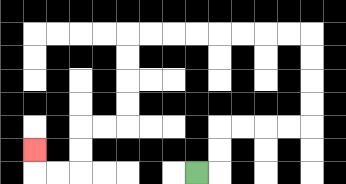{'start': '[8, 7]', 'end': '[1, 6]', 'path_directions': 'R,U,U,R,R,R,R,U,U,U,U,L,L,L,L,L,L,L,L,D,D,D,D,L,L,D,D,L,L,U', 'path_coordinates': '[[8, 7], [9, 7], [9, 6], [9, 5], [10, 5], [11, 5], [12, 5], [13, 5], [13, 4], [13, 3], [13, 2], [13, 1], [12, 1], [11, 1], [10, 1], [9, 1], [8, 1], [7, 1], [6, 1], [5, 1], [5, 2], [5, 3], [5, 4], [5, 5], [4, 5], [3, 5], [3, 6], [3, 7], [2, 7], [1, 7], [1, 6]]'}